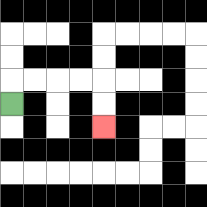{'start': '[0, 4]', 'end': '[4, 5]', 'path_directions': 'U,R,R,R,R,D,D', 'path_coordinates': '[[0, 4], [0, 3], [1, 3], [2, 3], [3, 3], [4, 3], [4, 4], [4, 5]]'}